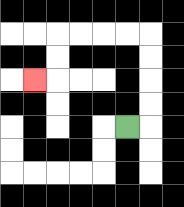{'start': '[5, 5]', 'end': '[1, 3]', 'path_directions': 'R,U,U,U,U,L,L,L,L,D,D,L', 'path_coordinates': '[[5, 5], [6, 5], [6, 4], [6, 3], [6, 2], [6, 1], [5, 1], [4, 1], [3, 1], [2, 1], [2, 2], [2, 3], [1, 3]]'}